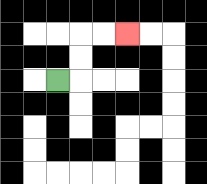{'start': '[2, 3]', 'end': '[5, 1]', 'path_directions': 'R,U,U,R,R', 'path_coordinates': '[[2, 3], [3, 3], [3, 2], [3, 1], [4, 1], [5, 1]]'}